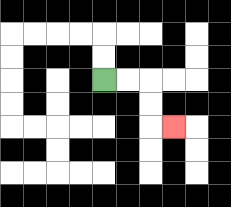{'start': '[4, 3]', 'end': '[7, 5]', 'path_directions': 'R,R,D,D,R', 'path_coordinates': '[[4, 3], [5, 3], [6, 3], [6, 4], [6, 5], [7, 5]]'}